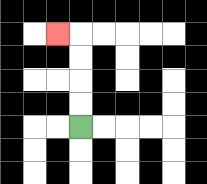{'start': '[3, 5]', 'end': '[2, 1]', 'path_directions': 'U,U,U,U,L', 'path_coordinates': '[[3, 5], [3, 4], [3, 3], [3, 2], [3, 1], [2, 1]]'}